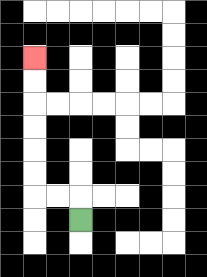{'start': '[3, 9]', 'end': '[1, 2]', 'path_directions': 'U,L,L,U,U,U,U,U,U', 'path_coordinates': '[[3, 9], [3, 8], [2, 8], [1, 8], [1, 7], [1, 6], [1, 5], [1, 4], [1, 3], [1, 2]]'}